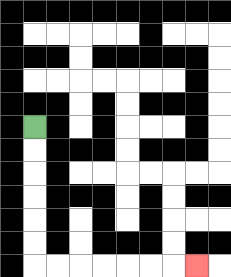{'start': '[1, 5]', 'end': '[8, 11]', 'path_directions': 'D,D,D,D,D,D,R,R,R,R,R,R,R', 'path_coordinates': '[[1, 5], [1, 6], [1, 7], [1, 8], [1, 9], [1, 10], [1, 11], [2, 11], [3, 11], [4, 11], [5, 11], [6, 11], [7, 11], [8, 11]]'}